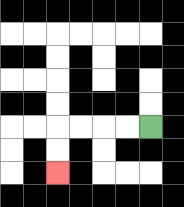{'start': '[6, 5]', 'end': '[2, 7]', 'path_directions': 'L,L,L,L,D,D', 'path_coordinates': '[[6, 5], [5, 5], [4, 5], [3, 5], [2, 5], [2, 6], [2, 7]]'}